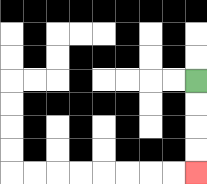{'start': '[8, 3]', 'end': '[8, 7]', 'path_directions': 'D,D,D,D', 'path_coordinates': '[[8, 3], [8, 4], [8, 5], [8, 6], [8, 7]]'}